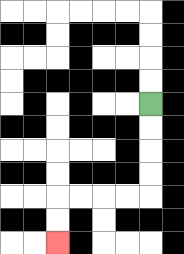{'start': '[6, 4]', 'end': '[2, 10]', 'path_directions': 'D,D,D,D,L,L,L,L,D,D', 'path_coordinates': '[[6, 4], [6, 5], [6, 6], [6, 7], [6, 8], [5, 8], [4, 8], [3, 8], [2, 8], [2, 9], [2, 10]]'}